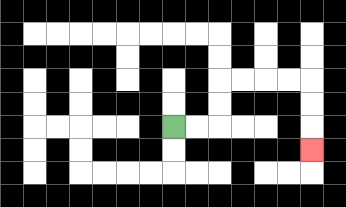{'start': '[7, 5]', 'end': '[13, 6]', 'path_directions': 'R,R,U,U,R,R,R,R,D,D,D', 'path_coordinates': '[[7, 5], [8, 5], [9, 5], [9, 4], [9, 3], [10, 3], [11, 3], [12, 3], [13, 3], [13, 4], [13, 5], [13, 6]]'}